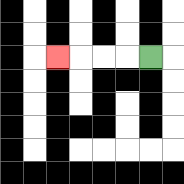{'start': '[6, 2]', 'end': '[2, 2]', 'path_directions': 'L,L,L,L', 'path_coordinates': '[[6, 2], [5, 2], [4, 2], [3, 2], [2, 2]]'}